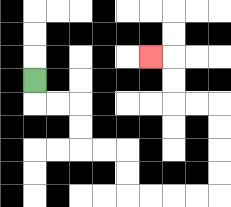{'start': '[1, 3]', 'end': '[6, 2]', 'path_directions': 'D,R,R,D,D,R,R,D,D,R,R,R,R,U,U,U,U,L,L,U,U,L', 'path_coordinates': '[[1, 3], [1, 4], [2, 4], [3, 4], [3, 5], [3, 6], [4, 6], [5, 6], [5, 7], [5, 8], [6, 8], [7, 8], [8, 8], [9, 8], [9, 7], [9, 6], [9, 5], [9, 4], [8, 4], [7, 4], [7, 3], [7, 2], [6, 2]]'}